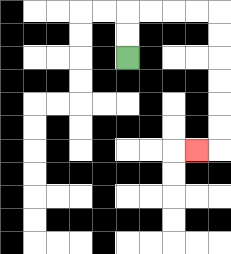{'start': '[5, 2]', 'end': '[8, 6]', 'path_directions': 'U,U,R,R,R,R,D,D,D,D,D,D,L', 'path_coordinates': '[[5, 2], [5, 1], [5, 0], [6, 0], [7, 0], [8, 0], [9, 0], [9, 1], [9, 2], [9, 3], [9, 4], [9, 5], [9, 6], [8, 6]]'}